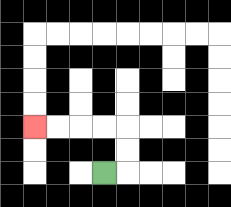{'start': '[4, 7]', 'end': '[1, 5]', 'path_directions': 'R,U,U,L,L,L,L', 'path_coordinates': '[[4, 7], [5, 7], [5, 6], [5, 5], [4, 5], [3, 5], [2, 5], [1, 5]]'}